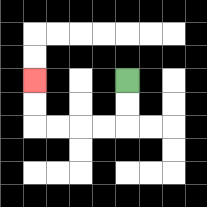{'start': '[5, 3]', 'end': '[1, 3]', 'path_directions': 'D,D,L,L,L,L,U,U', 'path_coordinates': '[[5, 3], [5, 4], [5, 5], [4, 5], [3, 5], [2, 5], [1, 5], [1, 4], [1, 3]]'}